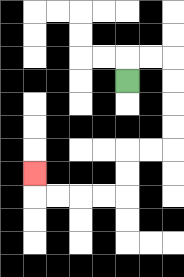{'start': '[5, 3]', 'end': '[1, 7]', 'path_directions': 'U,R,R,D,D,D,D,L,L,D,D,L,L,L,L,U', 'path_coordinates': '[[5, 3], [5, 2], [6, 2], [7, 2], [7, 3], [7, 4], [7, 5], [7, 6], [6, 6], [5, 6], [5, 7], [5, 8], [4, 8], [3, 8], [2, 8], [1, 8], [1, 7]]'}